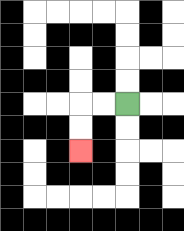{'start': '[5, 4]', 'end': '[3, 6]', 'path_directions': 'L,L,D,D', 'path_coordinates': '[[5, 4], [4, 4], [3, 4], [3, 5], [3, 6]]'}